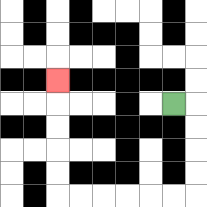{'start': '[7, 4]', 'end': '[2, 3]', 'path_directions': 'R,D,D,D,D,L,L,L,L,L,L,U,U,U,U,U', 'path_coordinates': '[[7, 4], [8, 4], [8, 5], [8, 6], [8, 7], [8, 8], [7, 8], [6, 8], [5, 8], [4, 8], [3, 8], [2, 8], [2, 7], [2, 6], [2, 5], [2, 4], [2, 3]]'}